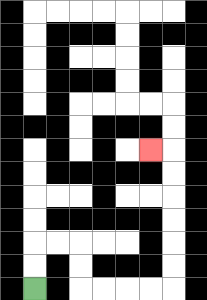{'start': '[1, 12]', 'end': '[6, 6]', 'path_directions': 'U,U,R,R,D,D,R,R,R,R,U,U,U,U,U,U,L', 'path_coordinates': '[[1, 12], [1, 11], [1, 10], [2, 10], [3, 10], [3, 11], [3, 12], [4, 12], [5, 12], [6, 12], [7, 12], [7, 11], [7, 10], [7, 9], [7, 8], [7, 7], [7, 6], [6, 6]]'}